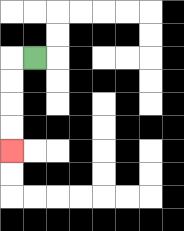{'start': '[1, 2]', 'end': '[0, 6]', 'path_directions': 'L,D,D,D,D', 'path_coordinates': '[[1, 2], [0, 2], [0, 3], [0, 4], [0, 5], [0, 6]]'}